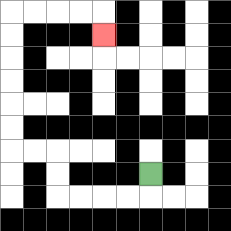{'start': '[6, 7]', 'end': '[4, 1]', 'path_directions': 'D,L,L,L,L,U,U,L,L,U,U,U,U,U,U,R,R,R,R,D', 'path_coordinates': '[[6, 7], [6, 8], [5, 8], [4, 8], [3, 8], [2, 8], [2, 7], [2, 6], [1, 6], [0, 6], [0, 5], [0, 4], [0, 3], [0, 2], [0, 1], [0, 0], [1, 0], [2, 0], [3, 0], [4, 0], [4, 1]]'}